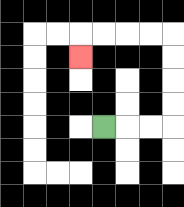{'start': '[4, 5]', 'end': '[3, 2]', 'path_directions': 'R,R,R,U,U,U,U,L,L,L,L,D', 'path_coordinates': '[[4, 5], [5, 5], [6, 5], [7, 5], [7, 4], [7, 3], [7, 2], [7, 1], [6, 1], [5, 1], [4, 1], [3, 1], [3, 2]]'}